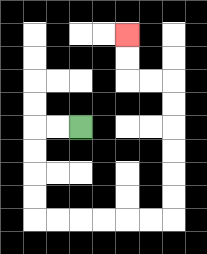{'start': '[3, 5]', 'end': '[5, 1]', 'path_directions': 'L,L,D,D,D,D,R,R,R,R,R,R,U,U,U,U,U,U,L,L,U,U', 'path_coordinates': '[[3, 5], [2, 5], [1, 5], [1, 6], [1, 7], [1, 8], [1, 9], [2, 9], [3, 9], [4, 9], [5, 9], [6, 9], [7, 9], [7, 8], [7, 7], [7, 6], [7, 5], [7, 4], [7, 3], [6, 3], [5, 3], [5, 2], [5, 1]]'}